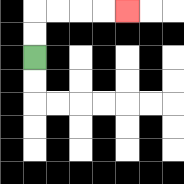{'start': '[1, 2]', 'end': '[5, 0]', 'path_directions': 'U,U,R,R,R,R', 'path_coordinates': '[[1, 2], [1, 1], [1, 0], [2, 0], [3, 0], [4, 0], [5, 0]]'}